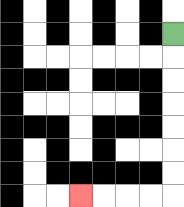{'start': '[7, 1]', 'end': '[3, 8]', 'path_directions': 'D,D,D,D,D,D,D,L,L,L,L', 'path_coordinates': '[[7, 1], [7, 2], [7, 3], [7, 4], [7, 5], [7, 6], [7, 7], [7, 8], [6, 8], [5, 8], [4, 8], [3, 8]]'}